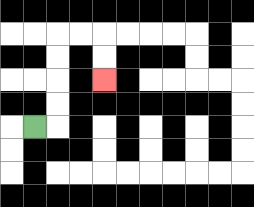{'start': '[1, 5]', 'end': '[4, 3]', 'path_directions': 'R,U,U,U,U,R,R,D,D', 'path_coordinates': '[[1, 5], [2, 5], [2, 4], [2, 3], [2, 2], [2, 1], [3, 1], [4, 1], [4, 2], [4, 3]]'}